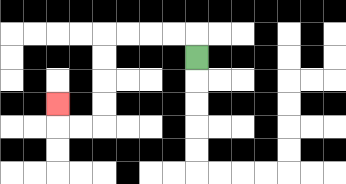{'start': '[8, 2]', 'end': '[2, 4]', 'path_directions': 'U,L,L,L,L,D,D,D,D,L,L,U', 'path_coordinates': '[[8, 2], [8, 1], [7, 1], [6, 1], [5, 1], [4, 1], [4, 2], [4, 3], [4, 4], [4, 5], [3, 5], [2, 5], [2, 4]]'}